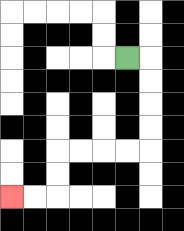{'start': '[5, 2]', 'end': '[0, 8]', 'path_directions': 'R,D,D,D,D,L,L,L,L,D,D,L,L', 'path_coordinates': '[[5, 2], [6, 2], [6, 3], [6, 4], [6, 5], [6, 6], [5, 6], [4, 6], [3, 6], [2, 6], [2, 7], [2, 8], [1, 8], [0, 8]]'}